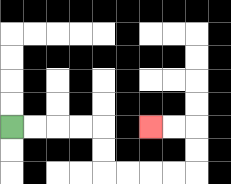{'start': '[0, 5]', 'end': '[6, 5]', 'path_directions': 'R,R,R,R,D,D,R,R,R,R,U,U,L,L', 'path_coordinates': '[[0, 5], [1, 5], [2, 5], [3, 5], [4, 5], [4, 6], [4, 7], [5, 7], [6, 7], [7, 7], [8, 7], [8, 6], [8, 5], [7, 5], [6, 5]]'}